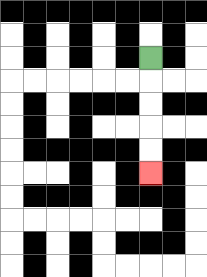{'start': '[6, 2]', 'end': '[6, 7]', 'path_directions': 'D,D,D,D,D', 'path_coordinates': '[[6, 2], [6, 3], [6, 4], [6, 5], [6, 6], [6, 7]]'}